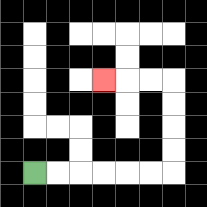{'start': '[1, 7]', 'end': '[4, 3]', 'path_directions': 'R,R,R,R,R,R,U,U,U,U,L,L,L', 'path_coordinates': '[[1, 7], [2, 7], [3, 7], [4, 7], [5, 7], [6, 7], [7, 7], [7, 6], [7, 5], [7, 4], [7, 3], [6, 3], [5, 3], [4, 3]]'}